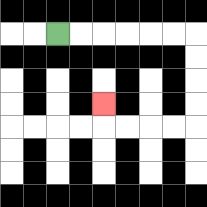{'start': '[2, 1]', 'end': '[4, 4]', 'path_directions': 'R,R,R,R,R,R,D,D,D,D,L,L,L,L,U', 'path_coordinates': '[[2, 1], [3, 1], [4, 1], [5, 1], [6, 1], [7, 1], [8, 1], [8, 2], [8, 3], [8, 4], [8, 5], [7, 5], [6, 5], [5, 5], [4, 5], [4, 4]]'}